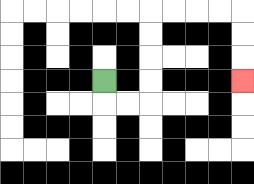{'start': '[4, 3]', 'end': '[10, 3]', 'path_directions': 'D,R,R,U,U,U,U,R,R,R,R,D,D,D', 'path_coordinates': '[[4, 3], [4, 4], [5, 4], [6, 4], [6, 3], [6, 2], [6, 1], [6, 0], [7, 0], [8, 0], [9, 0], [10, 0], [10, 1], [10, 2], [10, 3]]'}